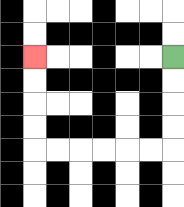{'start': '[7, 2]', 'end': '[1, 2]', 'path_directions': 'D,D,D,D,L,L,L,L,L,L,U,U,U,U', 'path_coordinates': '[[7, 2], [7, 3], [7, 4], [7, 5], [7, 6], [6, 6], [5, 6], [4, 6], [3, 6], [2, 6], [1, 6], [1, 5], [1, 4], [1, 3], [1, 2]]'}